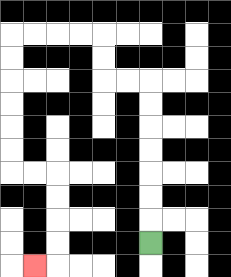{'start': '[6, 10]', 'end': '[1, 11]', 'path_directions': 'U,U,U,U,U,U,U,L,L,U,U,L,L,L,L,D,D,D,D,D,D,R,R,D,D,D,D,L', 'path_coordinates': '[[6, 10], [6, 9], [6, 8], [6, 7], [6, 6], [6, 5], [6, 4], [6, 3], [5, 3], [4, 3], [4, 2], [4, 1], [3, 1], [2, 1], [1, 1], [0, 1], [0, 2], [0, 3], [0, 4], [0, 5], [0, 6], [0, 7], [1, 7], [2, 7], [2, 8], [2, 9], [2, 10], [2, 11], [1, 11]]'}